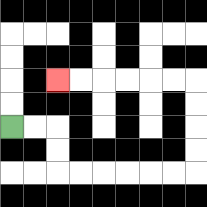{'start': '[0, 5]', 'end': '[2, 3]', 'path_directions': 'R,R,D,D,R,R,R,R,R,R,U,U,U,U,L,L,L,L,L,L', 'path_coordinates': '[[0, 5], [1, 5], [2, 5], [2, 6], [2, 7], [3, 7], [4, 7], [5, 7], [6, 7], [7, 7], [8, 7], [8, 6], [8, 5], [8, 4], [8, 3], [7, 3], [6, 3], [5, 3], [4, 3], [3, 3], [2, 3]]'}